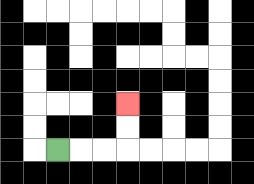{'start': '[2, 6]', 'end': '[5, 4]', 'path_directions': 'R,R,R,U,U', 'path_coordinates': '[[2, 6], [3, 6], [4, 6], [5, 6], [5, 5], [5, 4]]'}